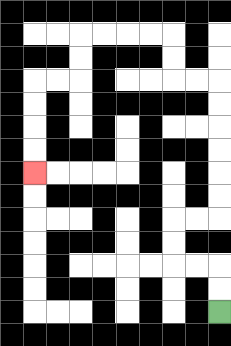{'start': '[9, 13]', 'end': '[1, 7]', 'path_directions': 'U,U,L,L,U,U,R,R,U,U,U,U,U,U,L,L,U,U,L,L,L,L,D,D,L,L,D,D,D,D', 'path_coordinates': '[[9, 13], [9, 12], [9, 11], [8, 11], [7, 11], [7, 10], [7, 9], [8, 9], [9, 9], [9, 8], [9, 7], [9, 6], [9, 5], [9, 4], [9, 3], [8, 3], [7, 3], [7, 2], [7, 1], [6, 1], [5, 1], [4, 1], [3, 1], [3, 2], [3, 3], [2, 3], [1, 3], [1, 4], [1, 5], [1, 6], [1, 7]]'}